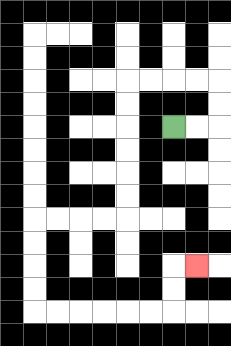{'start': '[7, 5]', 'end': '[8, 11]', 'path_directions': 'R,R,U,U,L,L,L,L,D,D,D,D,D,D,L,L,L,L,D,D,D,D,R,R,R,R,R,R,U,U,R', 'path_coordinates': '[[7, 5], [8, 5], [9, 5], [9, 4], [9, 3], [8, 3], [7, 3], [6, 3], [5, 3], [5, 4], [5, 5], [5, 6], [5, 7], [5, 8], [5, 9], [4, 9], [3, 9], [2, 9], [1, 9], [1, 10], [1, 11], [1, 12], [1, 13], [2, 13], [3, 13], [4, 13], [5, 13], [6, 13], [7, 13], [7, 12], [7, 11], [8, 11]]'}